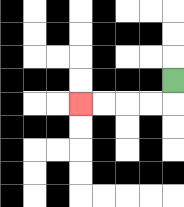{'start': '[7, 3]', 'end': '[3, 4]', 'path_directions': 'D,L,L,L,L', 'path_coordinates': '[[7, 3], [7, 4], [6, 4], [5, 4], [4, 4], [3, 4]]'}